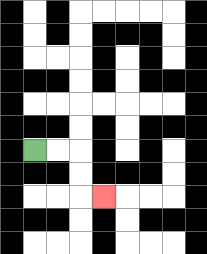{'start': '[1, 6]', 'end': '[4, 8]', 'path_directions': 'R,R,D,D,R', 'path_coordinates': '[[1, 6], [2, 6], [3, 6], [3, 7], [3, 8], [4, 8]]'}